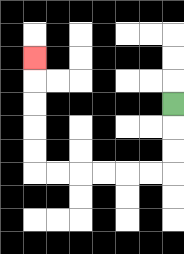{'start': '[7, 4]', 'end': '[1, 2]', 'path_directions': 'D,D,D,L,L,L,L,L,L,U,U,U,U,U', 'path_coordinates': '[[7, 4], [7, 5], [7, 6], [7, 7], [6, 7], [5, 7], [4, 7], [3, 7], [2, 7], [1, 7], [1, 6], [1, 5], [1, 4], [1, 3], [1, 2]]'}